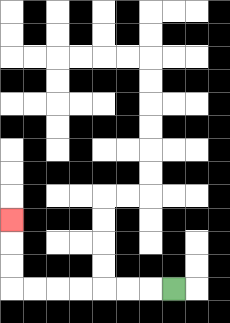{'start': '[7, 12]', 'end': '[0, 9]', 'path_directions': 'L,L,L,L,L,L,L,U,U,U', 'path_coordinates': '[[7, 12], [6, 12], [5, 12], [4, 12], [3, 12], [2, 12], [1, 12], [0, 12], [0, 11], [0, 10], [0, 9]]'}